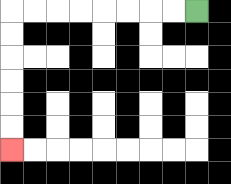{'start': '[8, 0]', 'end': '[0, 6]', 'path_directions': 'L,L,L,L,L,L,L,L,D,D,D,D,D,D', 'path_coordinates': '[[8, 0], [7, 0], [6, 0], [5, 0], [4, 0], [3, 0], [2, 0], [1, 0], [0, 0], [0, 1], [0, 2], [0, 3], [0, 4], [0, 5], [0, 6]]'}